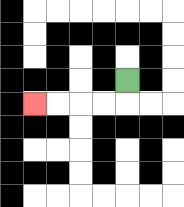{'start': '[5, 3]', 'end': '[1, 4]', 'path_directions': 'D,L,L,L,L', 'path_coordinates': '[[5, 3], [5, 4], [4, 4], [3, 4], [2, 4], [1, 4]]'}